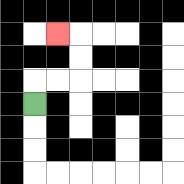{'start': '[1, 4]', 'end': '[2, 1]', 'path_directions': 'U,R,R,U,U,L', 'path_coordinates': '[[1, 4], [1, 3], [2, 3], [3, 3], [3, 2], [3, 1], [2, 1]]'}